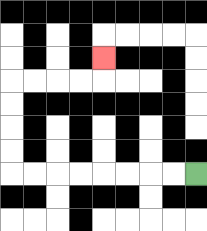{'start': '[8, 7]', 'end': '[4, 2]', 'path_directions': 'L,L,L,L,L,L,L,L,U,U,U,U,R,R,R,R,U', 'path_coordinates': '[[8, 7], [7, 7], [6, 7], [5, 7], [4, 7], [3, 7], [2, 7], [1, 7], [0, 7], [0, 6], [0, 5], [0, 4], [0, 3], [1, 3], [2, 3], [3, 3], [4, 3], [4, 2]]'}